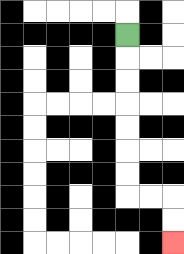{'start': '[5, 1]', 'end': '[7, 10]', 'path_directions': 'D,D,D,D,D,D,D,R,R,D,D', 'path_coordinates': '[[5, 1], [5, 2], [5, 3], [5, 4], [5, 5], [5, 6], [5, 7], [5, 8], [6, 8], [7, 8], [7, 9], [7, 10]]'}